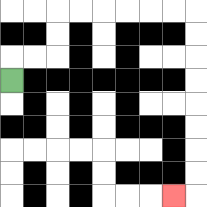{'start': '[0, 3]', 'end': '[7, 8]', 'path_directions': 'U,R,R,U,U,R,R,R,R,R,R,D,D,D,D,D,D,D,D,L', 'path_coordinates': '[[0, 3], [0, 2], [1, 2], [2, 2], [2, 1], [2, 0], [3, 0], [4, 0], [5, 0], [6, 0], [7, 0], [8, 0], [8, 1], [8, 2], [8, 3], [8, 4], [8, 5], [8, 6], [8, 7], [8, 8], [7, 8]]'}